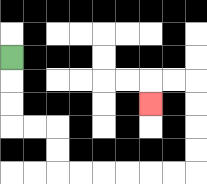{'start': '[0, 2]', 'end': '[6, 4]', 'path_directions': 'D,D,D,R,R,D,D,R,R,R,R,R,R,U,U,U,U,L,L,D', 'path_coordinates': '[[0, 2], [0, 3], [0, 4], [0, 5], [1, 5], [2, 5], [2, 6], [2, 7], [3, 7], [4, 7], [5, 7], [6, 7], [7, 7], [8, 7], [8, 6], [8, 5], [8, 4], [8, 3], [7, 3], [6, 3], [6, 4]]'}